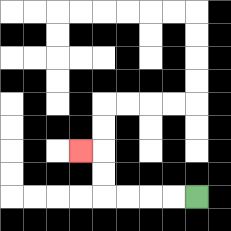{'start': '[8, 8]', 'end': '[3, 6]', 'path_directions': 'L,L,L,L,U,U,L', 'path_coordinates': '[[8, 8], [7, 8], [6, 8], [5, 8], [4, 8], [4, 7], [4, 6], [3, 6]]'}